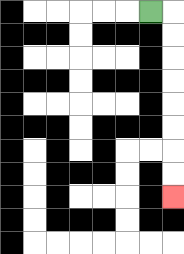{'start': '[6, 0]', 'end': '[7, 8]', 'path_directions': 'R,D,D,D,D,D,D,D,D', 'path_coordinates': '[[6, 0], [7, 0], [7, 1], [7, 2], [7, 3], [7, 4], [7, 5], [7, 6], [7, 7], [7, 8]]'}